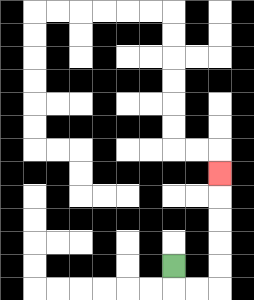{'start': '[7, 11]', 'end': '[9, 7]', 'path_directions': 'D,R,R,U,U,U,U,U', 'path_coordinates': '[[7, 11], [7, 12], [8, 12], [9, 12], [9, 11], [9, 10], [9, 9], [9, 8], [9, 7]]'}